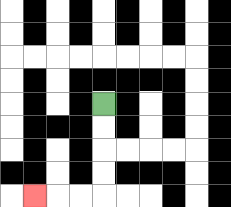{'start': '[4, 4]', 'end': '[1, 8]', 'path_directions': 'D,D,D,D,L,L,L', 'path_coordinates': '[[4, 4], [4, 5], [4, 6], [4, 7], [4, 8], [3, 8], [2, 8], [1, 8]]'}